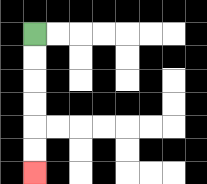{'start': '[1, 1]', 'end': '[1, 7]', 'path_directions': 'D,D,D,D,D,D', 'path_coordinates': '[[1, 1], [1, 2], [1, 3], [1, 4], [1, 5], [1, 6], [1, 7]]'}